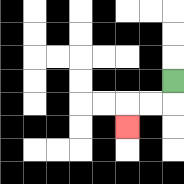{'start': '[7, 3]', 'end': '[5, 5]', 'path_directions': 'D,L,L,D', 'path_coordinates': '[[7, 3], [7, 4], [6, 4], [5, 4], [5, 5]]'}